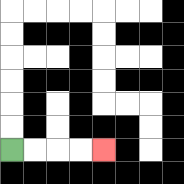{'start': '[0, 6]', 'end': '[4, 6]', 'path_directions': 'R,R,R,R', 'path_coordinates': '[[0, 6], [1, 6], [2, 6], [3, 6], [4, 6]]'}